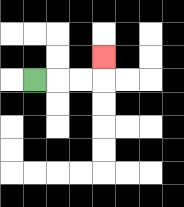{'start': '[1, 3]', 'end': '[4, 2]', 'path_directions': 'R,R,R,U', 'path_coordinates': '[[1, 3], [2, 3], [3, 3], [4, 3], [4, 2]]'}